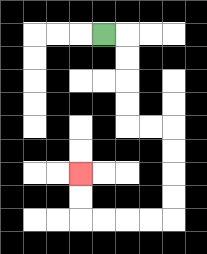{'start': '[4, 1]', 'end': '[3, 7]', 'path_directions': 'R,D,D,D,D,R,R,D,D,D,D,L,L,L,L,U,U', 'path_coordinates': '[[4, 1], [5, 1], [5, 2], [5, 3], [5, 4], [5, 5], [6, 5], [7, 5], [7, 6], [7, 7], [7, 8], [7, 9], [6, 9], [5, 9], [4, 9], [3, 9], [3, 8], [3, 7]]'}